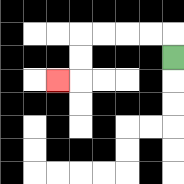{'start': '[7, 2]', 'end': '[2, 3]', 'path_directions': 'U,L,L,L,L,D,D,L', 'path_coordinates': '[[7, 2], [7, 1], [6, 1], [5, 1], [4, 1], [3, 1], [3, 2], [3, 3], [2, 3]]'}